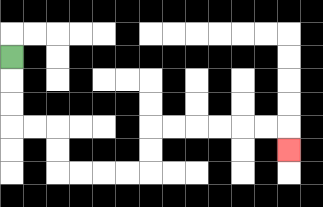{'start': '[0, 2]', 'end': '[12, 6]', 'path_directions': 'D,D,D,R,R,D,D,R,R,R,R,U,U,R,R,R,R,R,R,D', 'path_coordinates': '[[0, 2], [0, 3], [0, 4], [0, 5], [1, 5], [2, 5], [2, 6], [2, 7], [3, 7], [4, 7], [5, 7], [6, 7], [6, 6], [6, 5], [7, 5], [8, 5], [9, 5], [10, 5], [11, 5], [12, 5], [12, 6]]'}